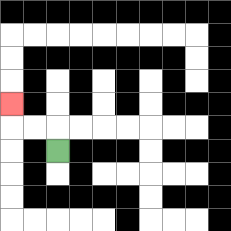{'start': '[2, 6]', 'end': '[0, 4]', 'path_directions': 'U,L,L,U', 'path_coordinates': '[[2, 6], [2, 5], [1, 5], [0, 5], [0, 4]]'}